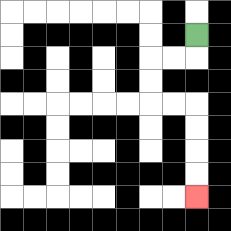{'start': '[8, 1]', 'end': '[8, 8]', 'path_directions': 'D,L,L,D,D,R,R,D,D,D,D', 'path_coordinates': '[[8, 1], [8, 2], [7, 2], [6, 2], [6, 3], [6, 4], [7, 4], [8, 4], [8, 5], [8, 6], [8, 7], [8, 8]]'}